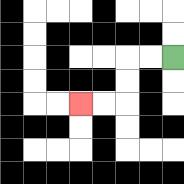{'start': '[7, 2]', 'end': '[3, 4]', 'path_directions': 'L,L,D,D,L,L', 'path_coordinates': '[[7, 2], [6, 2], [5, 2], [5, 3], [5, 4], [4, 4], [3, 4]]'}